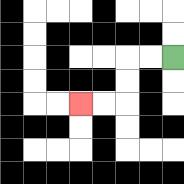{'start': '[7, 2]', 'end': '[3, 4]', 'path_directions': 'L,L,D,D,L,L', 'path_coordinates': '[[7, 2], [6, 2], [5, 2], [5, 3], [5, 4], [4, 4], [3, 4]]'}